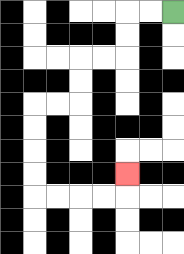{'start': '[7, 0]', 'end': '[5, 7]', 'path_directions': 'L,L,D,D,L,L,D,D,L,L,D,D,D,D,R,R,R,R,U', 'path_coordinates': '[[7, 0], [6, 0], [5, 0], [5, 1], [5, 2], [4, 2], [3, 2], [3, 3], [3, 4], [2, 4], [1, 4], [1, 5], [1, 6], [1, 7], [1, 8], [2, 8], [3, 8], [4, 8], [5, 8], [5, 7]]'}